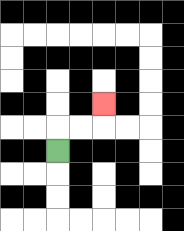{'start': '[2, 6]', 'end': '[4, 4]', 'path_directions': 'U,R,R,U', 'path_coordinates': '[[2, 6], [2, 5], [3, 5], [4, 5], [4, 4]]'}